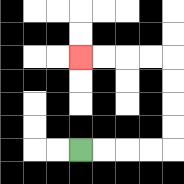{'start': '[3, 6]', 'end': '[3, 2]', 'path_directions': 'R,R,R,R,U,U,U,U,L,L,L,L', 'path_coordinates': '[[3, 6], [4, 6], [5, 6], [6, 6], [7, 6], [7, 5], [7, 4], [7, 3], [7, 2], [6, 2], [5, 2], [4, 2], [3, 2]]'}